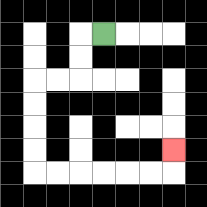{'start': '[4, 1]', 'end': '[7, 6]', 'path_directions': 'L,D,D,L,L,D,D,D,D,R,R,R,R,R,R,U', 'path_coordinates': '[[4, 1], [3, 1], [3, 2], [3, 3], [2, 3], [1, 3], [1, 4], [1, 5], [1, 6], [1, 7], [2, 7], [3, 7], [4, 7], [5, 7], [6, 7], [7, 7], [7, 6]]'}